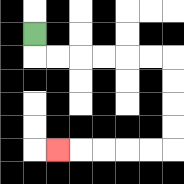{'start': '[1, 1]', 'end': '[2, 6]', 'path_directions': 'D,R,R,R,R,R,R,D,D,D,D,L,L,L,L,L', 'path_coordinates': '[[1, 1], [1, 2], [2, 2], [3, 2], [4, 2], [5, 2], [6, 2], [7, 2], [7, 3], [7, 4], [7, 5], [7, 6], [6, 6], [5, 6], [4, 6], [3, 6], [2, 6]]'}